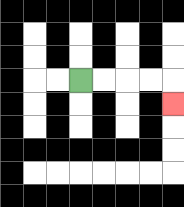{'start': '[3, 3]', 'end': '[7, 4]', 'path_directions': 'R,R,R,R,D', 'path_coordinates': '[[3, 3], [4, 3], [5, 3], [6, 3], [7, 3], [7, 4]]'}